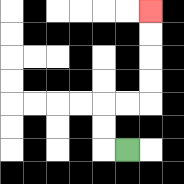{'start': '[5, 6]', 'end': '[6, 0]', 'path_directions': 'L,U,U,R,R,U,U,U,U', 'path_coordinates': '[[5, 6], [4, 6], [4, 5], [4, 4], [5, 4], [6, 4], [6, 3], [6, 2], [6, 1], [6, 0]]'}